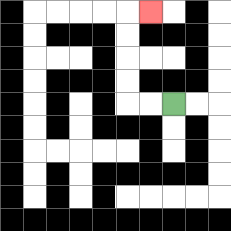{'start': '[7, 4]', 'end': '[6, 0]', 'path_directions': 'L,L,U,U,U,U,R', 'path_coordinates': '[[7, 4], [6, 4], [5, 4], [5, 3], [5, 2], [5, 1], [5, 0], [6, 0]]'}